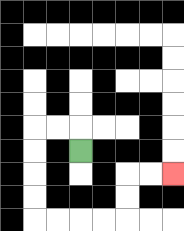{'start': '[3, 6]', 'end': '[7, 7]', 'path_directions': 'U,L,L,D,D,D,D,R,R,R,R,U,U,R,R', 'path_coordinates': '[[3, 6], [3, 5], [2, 5], [1, 5], [1, 6], [1, 7], [1, 8], [1, 9], [2, 9], [3, 9], [4, 9], [5, 9], [5, 8], [5, 7], [6, 7], [7, 7]]'}